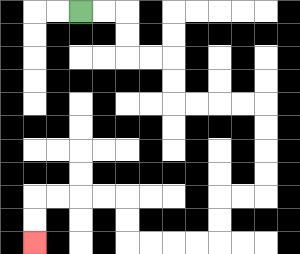{'start': '[3, 0]', 'end': '[1, 10]', 'path_directions': 'R,R,D,D,R,R,D,D,R,R,R,R,D,D,D,D,L,L,D,D,L,L,L,L,U,U,L,L,L,L,D,D', 'path_coordinates': '[[3, 0], [4, 0], [5, 0], [5, 1], [5, 2], [6, 2], [7, 2], [7, 3], [7, 4], [8, 4], [9, 4], [10, 4], [11, 4], [11, 5], [11, 6], [11, 7], [11, 8], [10, 8], [9, 8], [9, 9], [9, 10], [8, 10], [7, 10], [6, 10], [5, 10], [5, 9], [5, 8], [4, 8], [3, 8], [2, 8], [1, 8], [1, 9], [1, 10]]'}